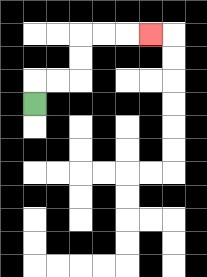{'start': '[1, 4]', 'end': '[6, 1]', 'path_directions': 'U,R,R,U,U,R,R,R', 'path_coordinates': '[[1, 4], [1, 3], [2, 3], [3, 3], [3, 2], [3, 1], [4, 1], [5, 1], [6, 1]]'}